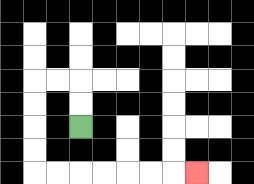{'start': '[3, 5]', 'end': '[8, 7]', 'path_directions': 'U,U,L,L,D,D,D,D,R,R,R,R,R,R,R', 'path_coordinates': '[[3, 5], [3, 4], [3, 3], [2, 3], [1, 3], [1, 4], [1, 5], [1, 6], [1, 7], [2, 7], [3, 7], [4, 7], [5, 7], [6, 7], [7, 7], [8, 7]]'}